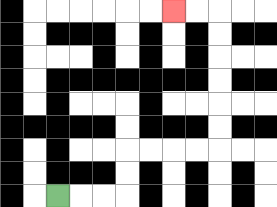{'start': '[2, 8]', 'end': '[7, 0]', 'path_directions': 'R,R,R,U,U,R,R,R,R,U,U,U,U,U,U,L,L', 'path_coordinates': '[[2, 8], [3, 8], [4, 8], [5, 8], [5, 7], [5, 6], [6, 6], [7, 6], [8, 6], [9, 6], [9, 5], [9, 4], [9, 3], [9, 2], [9, 1], [9, 0], [8, 0], [7, 0]]'}